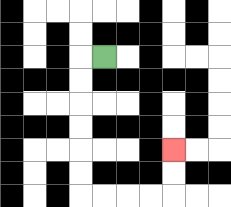{'start': '[4, 2]', 'end': '[7, 6]', 'path_directions': 'L,D,D,D,D,D,D,R,R,R,R,U,U', 'path_coordinates': '[[4, 2], [3, 2], [3, 3], [3, 4], [3, 5], [3, 6], [3, 7], [3, 8], [4, 8], [5, 8], [6, 8], [7, 8], [7, 7], [7, 6]]'}